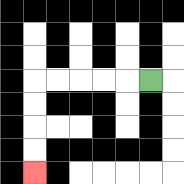{'start': '[6, 3]', 'end': '[1, 7]', 'path_directions': 'L,L,L,L,L,D,D,D,D', 'path_coordinates': '[[6, 3], [5, 3], [4, 3], [3, 3], [2, 3], [1, 3], [1, 4], [1, 5], [1, 6], [1, 7]]'}